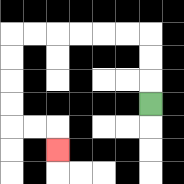{'start': '[6, 4]', 'end': '[2, 6]', 'path_directions': 'U,U,U,L,L,L,L,L,L,D,D,D,D,R,R,D', 'path_coordinates': '[[6, 4], [6, 3], [6, 2], [6, 1], [5, 1], [4, 1], [3, 1], [2, 1], [1, 1], [0, 1], [0, 2], [0, 3], [0, 4], [0, 5], [1, 5], [2, 5], [2, 6]]'}